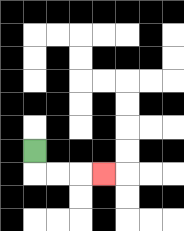{'start': '[1, 6]', 'end': '[4, 7]', 'path_directions': 'D,R,R,R', 'path_coordinates': '[[1, 6], [1, 7], [2, 7], [3, 7], [4, 7]]'}